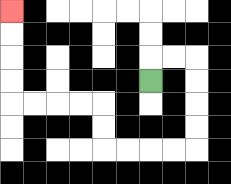{'start': '[6, 3]', 'end': '[0, 0]', 'path_directions': 'U,R,R,D,D,D,D,L,L,L,L,U,U,L,L,L,L,U,U,U,U', 'path_coordinates': '[[6, 3], [6, 2], [7, 2], [8, 2], [8, 3], [8, 4], [8, 5], [8, 6], [7, 6], [6, 6], [5, 6], [4, 6], [4, 5], [4, 4], [3, 4], [2, 4], [1, 4], [0, 4], [0, 3], [0, 2], [0, 1], [0, 0]]'}